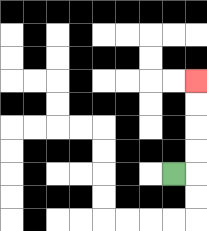{'start': '[7, 7]', 'end': '[8, 3]', 'path_directions': 'R,U,U,U,U', 'path_coordinates': '[[7, 7], [8, 7], [8, 6], [8, 5], [8, 4], [8, 3]]'}